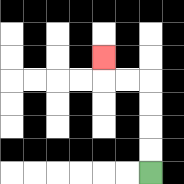{'start': '[6, 7]', 'end': '[4, 2]', 'path_directions': 'U,U,U,U,L,L,U', 'path_coordinates': '[[6, 7], [6, 6], [6, 5], [6, 4], [6, 3], [5, 3], [4, 3], [4, 2]]'}